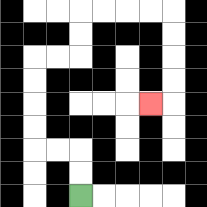{'start': '[3, 8]', 'end': '[6, 4]', 'path_directions': 'U,U,L,L,U,U,U,U,R,R,U,U,R,R,R,R,D,D,D,D,L', 'path_coordinates': '[[3, 8], [3, 7], [3, 6], [2, 6], [1, 6], [1, 5], [1, 4], [1, 3], [1, 2], [2, 2], [3, 2], [3, 1], [3, 0], [4, 0], [5, 0], [6, 0], [7, 0], [7, 1], [7, 2], [7, 3], [7, 4], [6, 4]]'}